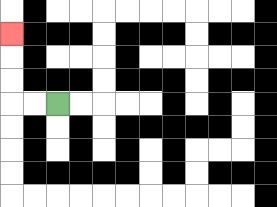{'start': '[2, 4]', 'end': '[0, 1]', 'path_directions': 'L,L,U,U,U', 'path_coordinates': '[[2, 4], [1, 4], [0, 4], [0, 3], [0, 2], [0, 1]]'}